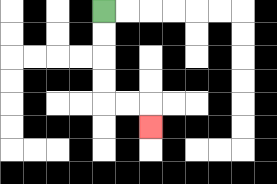{'start': '[4, 0]', 'end': '[6, 5]', 'path_directions': 'D,D,D,D,R,R,D', 'path_coordinates': '[[4, 0], [4, 1], [4, 2], [4, 3], [4, 4], [5, 4], [6, 4], [6, 5]]'}